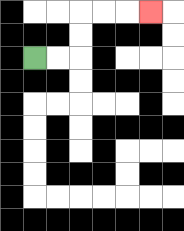{'start': '[1, 2]', 'end': '[6, 0]', 'path_directions': 'R,R,U,U,R,R,R', 'path_coordinates': '[[1, 2], [2, 2], [3, 2], [3, 1], [3, 0], [4, 0], [5, 0], [6, 0]]'}